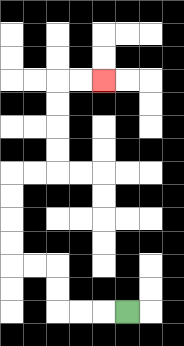{'start': '[5, 13]', 'end': '[4, 3]', 'path_directions': 'L,L,L,U,U,L,L,U,U,U,U,R,R,U,U,U,U,R,R', 'path_coordinates': '[[5, 13], [4, 13], [3, 13], [2, 13], [2, 12], [2, 11], [1, 11], [0, 11], [0, 10], [0, 9], [0, 8], [0, 7], [1, 7], [2, 7], [2, 6], [2, 5], [2, 4], [2, 3], [3, 3], [4, 3]]'}